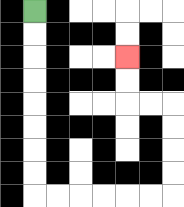{'start': '[1, 0]', 'end': '[5, 2]', 'path_directions': 'D,D,D,D,D,D,D,D,R,R,R,R,R,R,U,U,U,U,L,L,U,U', 'path_coordinates': '[[1, 0], [1, 1], [1, 2], [1, 3], [1, 4], [1, 5], [1, 6], [1, 7], [1, 8], [2, 8], [3, 8], [4, 8], [5, 8], [6, 8], [7, 8], [7, 7], [7, 6], [7, 5], [7, 4], [6, 4], [5, 4], [5, 3], [5, 2]]'}